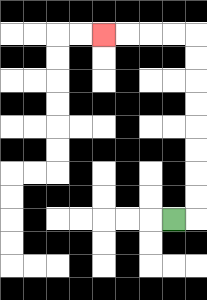{'start': '[7, 9]', 'end': '[4, 1]', 'path_directions': 'R,U,U,U,U,U,U,U,U,L,L,L,L', 'path_coordinates': '[[7, 9], [8, 9], [8, 8], [8, 7], [8, 6], [8, 5], [8, 4], [8, 3], [8, 2], [8, 1], [7, 1], [6, 1], [5, 1], [4, 1]]'}